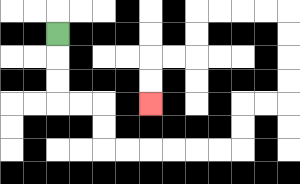{'start': '[2, 1]', 'end': '[6, 4]', 'path_directions': 'D,D,D,R,R,D,D,R,R,R,R,R,R,U,U,R,R,U,U,U,U,L,L,L,L,D,D,L,L,D,D', 'path_coordinates': '[[2, 1], [2, 2], [2, 3], [2, 4], [3, 4], [4, 4], [4, 5], [4, 6], [5, 6], [6, 6], [7, 6], [8, 6], [9, 6], [10, 6], [10, 5], [10, 4], [11, 4], [12, 4], [12, 3], [12, 2], [12, 1], [12, 0], [11, 0], [10, 0], [9, 0], [8, 0], [8, 1], [8, 2], [7, 2], [6, 2], [6, 3], [6, 4]]'}